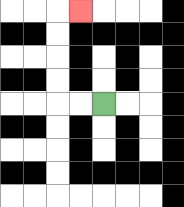{'start': '[4, 4]', 'end': '[3, 0]', 'path_directions': 'L,L,U,U,U,U,R', 'path_coordinates': '[[4, 4], [3, 4], [2, 4], [2, 3], [2, 2], [2, 1], [2, 0], [3, 0]]'}